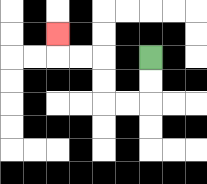{'start': '[6, 2]', 'end': '[2, 1]', 'path_directions': 'D,D,L,L,U,U,L,L,U', 'path_coordinates': '[[6, 2], [6, 3], [6, 4], [5, 4], [4, 4], [4, 3], [4, 2], [3, 2], [2, 2], [2, 1]]'}